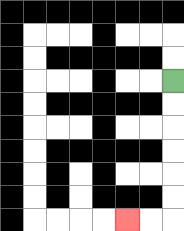{'start': '[7, 3]', 'end': '[5, 9]', 'path_directions': 'D,D,D,D,D,D,L,L', 'path_coordinates': '[[7, 3], [7, 4], [7, 5], [7, 6], [7, 7], [7, 8], [7, 9], [6, 9], [5, 9]]'}